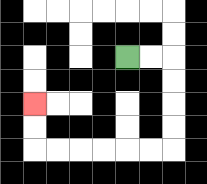{'start': '[5, 2]', 'end': '[1, 4]', 'path_directions': 'R,R,D,D,D,D,L,L,L,L,L,L,U,U', 'path_coordinates': '[[5, 2], [6, 2], [7, 2], [7, 3], [7, 4], [7, 5], [7, 6], [6, 6], [5, 6], [4, 6], [3, 6], [2, 6], [1, 6], [1, 5], [1, 4]]'}